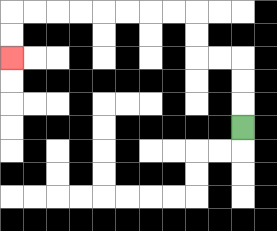{'start': '[10, 5]', 'end': '[0, 2]', 'path_directions': 'U,U,U,L,L,U,U,L,L,L,L,L,L,L,L,D,D', 'path_coordinates': '[[10, 5], [10, 4], [10, 3], [10, 2], [9, 2], [8, 2], [8, 1], [8, 0], [7, 0], [6, 0], [5, 0], [4, 0], [3, 0], [2, 0], [1, 0], [0, 0], [0, 1], [0, 2]]'}